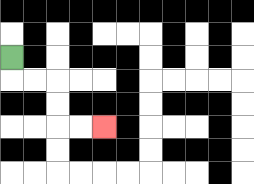{'start': '[0, 2]', 'end': '[4, 5]', 'path_directions': 'D,R,R,D,D,R,R', 'path_coordinates': '[[0, 2], [0, 3], [1, 3], [2, 3], [2, 4], [2, 5], [3, 5], [4, 5]]'}